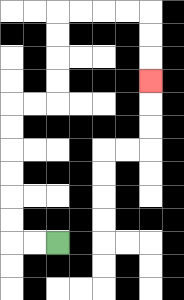{'start': '[2, 10]', 'end': '[6, 3]', 'path_directions': 'L,L,U,U,U,U,U,U,R,R,U,U,U,U,R,R,R,R,D,D,D', 'path_coordinates': '[[2, 10], [1, 10], [0, 10], [0, 9], [0, 8], [0, 7], [0, 6], [0, 5], [0, 4], [1, 4], [2, 4], [2, 3], [2, 2], [2, 1], [2, 0], [3, 0], [4, 0], [5, 0], [6, 0], [6, 1], [6, 2], [6, 3]]'}